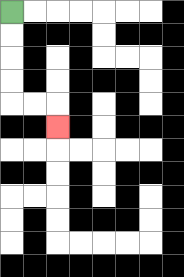{'start': '[0, 0]', 'end': '[2, 5]', 'path_directions': 'D,D,D,D,R,R,D', 'path_coordinates': '[[0, 0], [0, 1], [0, 2], [0, 3], [0, 4], [1, 4], [2, 4], [2, 5]]'}